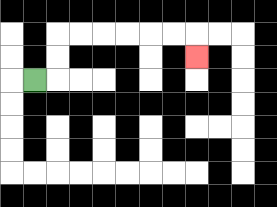{'start': '[1, 3]', 'end': '[8, 2]', 'path_directions': 'R,U,U,R,R,R,R,R,R,D', 'path_coordinates': '[[1, 3], [2, 3], [2, 2], [2, 1], [3, 1], [4, 1], [5, 1], [6, 1], [7, 1], [8, 1], [8, 2]]'}